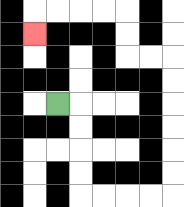{'start': '[2, 4]', 'end': '[1, 1]', 'path_directions': 'R,D,D,D,D,R,R,R,R,U,U,U,U,U,U,L,L,U,U,L,L,L,L,D', 'path_coordinates': '[[2, 4], [3, 4], [3, 5], [3, 6], [3, 7], [3, 8], [4, 8], [5, 8], [6, 8], [7, 8], [7, 7], [7, 6], [7, 5], [7, 4], [7, 3], [7, 2], [6, 2], [5, 2], [5, 1], [5, 0], [4, 0], [3, 0], [2, 0], [1, 0], [1, 1]]'}